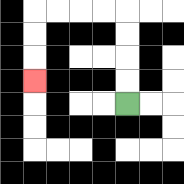{'start': '[5, 4]', 'end': '[1, 3]', 'path_directions': 'U,U,U,U,L,L,L,L,D,D,D', 'path_coordinates': '[[5, 4], [5, 3], [5, 2], [5, 1], [5, 0], [4, 0], [3, 0], [2, 0], [1, 0], [1, 1], [1, 2], [1, 3]]'}